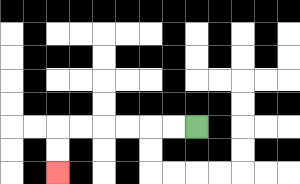{'start': '[8, 5]', 'end': '[2, 7]', 'path_directions': 'L,L,L,L,L,L,D,D', 'path_coordinates': '[[8, 5], [7, 5], [6, 5], [5, 5], [4, 5], [3, 5], [2, 5], [2, 6], [2, 7]]'}